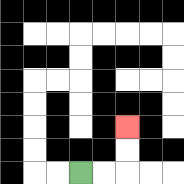{'start': '[3, 7]', 'end': '[5, 5]', 'path_directions': 'R,R,U,U', 'path_coordinates': '[[3, 7], [4, 7], [5, 7], [5, 6], [5, 5]]'}